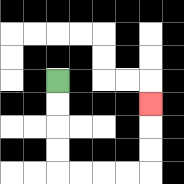{'start': '[2, 3]', 'end': '[6, 4]', 'path_directions': 'D,D,D,D,R,R,R,R,U,U,U', 'path_coordinates': '[[2, 3], [2, 4], [2, 5], [2, 6], [2, 7], [3, 7], [4, 7], [5, 7], [6, 7], [6, 6], [6, 5], [6, 4]]'}